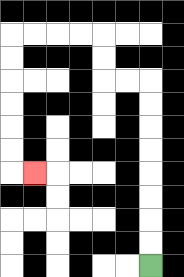{'start': '[6, 11]', 'end': '[1, 7]', 'path_directions': 'U,U,U,U,U,U,U,U,L,L,U,U,L,L,L,L,D,D,D,D,D,D,R', 'path_coordinates': '[[6, 11], [6, 10], [6, 9], [6, 8], [6, 7], [6, 6], [6, 5], [6, 4], [6, 3], [5, 3], [4, 3], [4, 2], [4, 1], [3, 1], [2, 1], [1, 1], [0, 1], [0, 2], [0, 3], [0, 4], [0, 5], [0, 6], [0, 7], [1, 7]]'}